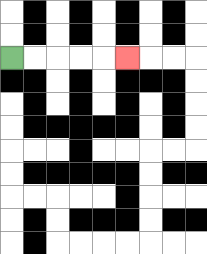{'start': '[0, 2]', 'end': '[5, 2]', 'path_directions': 'R,R,R,R,R', 'path_coordinates': '[[0, 2], [1, 2], [2, 2], [3, 2], [4, 2], [5, 2]]'}